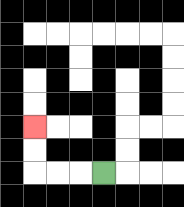{'start': '[4, 7]', 'end': '[1, 5]', 'path_directions': 'L,L,L,U,U', 'path_coordinates': '[[4, 7], [3, 7], [2, 7], [1, 7], [1, 6], [1, 5]]'}